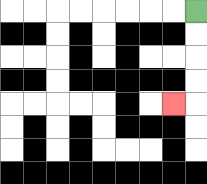{'start': '[8, 0]', 'end': '[7, 4]', 'path_directions': 'D,D,D,D,L', 'path_coordinates': '[[8, 0], [8, 1], [8, 2], [8, 3], [8, 4], [7, 4]]'}